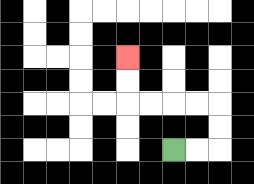{'start': '[7, 6]', 'end': '[5, 2]', 'path_directions': 'R,R,U,U,L,L,L,L,U,U', 'path_coordinates': '[[7, 6], [8, 6], [9, 6], [9, 5], [9, 4], [8, 4], [7, 4], [6, 4], [5, 4], [5, 3], [5, 2]]'}